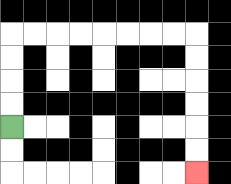{'start': '[0, 5]', 'end': '[8, 7]', 'path_directions': 'U,U,U,U,R,R,R,R,R,R,R,R,D,D,D,D,D,D', 'path_coordinates': '[[0, 5], [0, 4], [0, 3], [0, 2], [0, 1], [1, 1], [2, 1], [3, 1], [4, 1], [5, 1], [6, 1], [7, 1], [8, 1], [8, 2], [8, 3], [8, 4], [8, 5], [8, 6], [8, 7]]'}